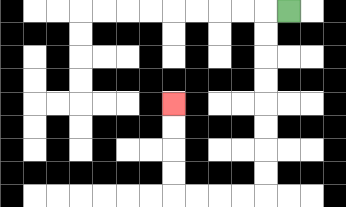{'start': '[12, 0]', 'end': '[7, 4]', 'path_directions': 'L,D,D,D,D,D,D,D,D,L,L,L,L,U,U,U,U', 'path_coordinates': '[[12, 0], [11, 0], [11, 1], [11, 2], [11, 3], [11, 4], [11, 5], [11, 6], [11, 7], [11, 8], [10, 8], [9, 8], [8, 8], [7, 8], [7, 7], [7, 6], [7, 5], [7, 4]]'}